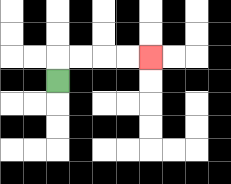{'start': '[2, 3]', 'end': '[6, 2]', 'path_directions': 'U,R,R,R,R', 'path_coordinates': '[[2, 3], [2, 2], [3, 2], [4, 2], [5, 2], [6, 2]]'}